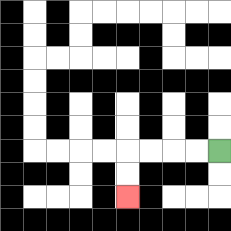{'start': '[9, 6]', 'end': '[5, 8]', 'path_directions': 'L,L,L,L,D,D', 'path_coordinates': '[[9, 6], [8, 6], [7, 6], [6, 6], [5, 6], [5, 7], [5, 8]]'}